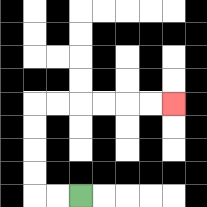{'start': '[3, 8]', 'end': '[7, 4]', 'path_directions': 'L,L,U,U,U,U,R,R,R,R,R,R', 'path_coordinates': '[[3, 8], [2, 8], [1, 8], [1, 7], [1, 6], [1, 5], [1, 4], [2, 4], [3, 4], [4, 4], [5, 4], [6, 4], [7, 4]]'}